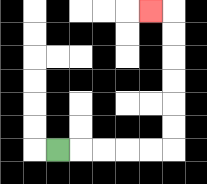{'start': '[2, 6]', 'end': '[6, 0]', 'path_directions': 'R,R,R,R,R,U,U,U,U,U,U,L', 'path_coordinates': '[[2, 6], [3, 6], [4, 6], [5, 6], [6, 6], [7, 6], [7, 5], [7, 4], [7, 3], [7, 2], [7, 1], [7, 0], [6, 0]]'}